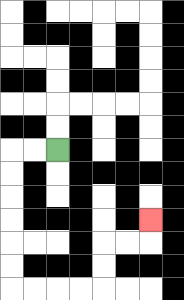{'start': '[2, 6]', 'end': '[6, 9]', 'path_directions': 'L,L,D,D,D,D,D,D,R,R,R,R,U,U,R,R,U', 'path_coordinates': '[[2, 6], [1, 6], [0, 6], [0, 7], [0, 8], [0, 9], [0, 10], [0, 11], [0, 12], [1, 12], [2, 12], [3, 12], [4, 12], [4, 11], [4, 10], [5, 10], [6, 10], [6, 9]]'}